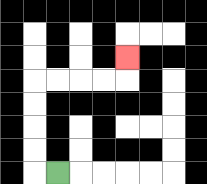{'start': '[2, 7]', 'end': '[5, 2]', 'path_directions': 'L,U,U,U,U,R,R,R,R,U', 'path_coordinates': '[[2, 7], [1, 7], [1, 6], [1, 5], [1, 4], [1, 3], [2, 3], [3, 3], [4, 3], [5, 3], [5, 2]]'}